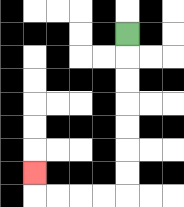{'start': '[5, 1]', 'end': '[1, 7]', 'path_directions': 'D,D,D,D,D,D,D,L,L,L,L,U', 'path_coordinates': '[[5, 1], [5, 2], [5, 3], [5, 4], [5, 5], [5, 6], [5, 7], [5, 8], [4, 8], [3, 8], [2, 8], [1, 8], [1, 7]]'}